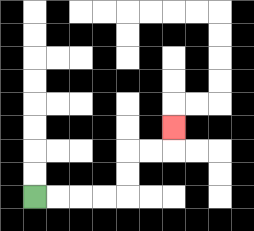{'start': '[1, 8]', 'end': '[7, 5]', 'path_directions': 'R,R,R,R,U,U,R,R,U', 'path_coordinates': '[[1, 8], [2, 8], [3, 8], [4, 8], [5, 8], [5, 7], [5, 6], [6, 6], [7, 6], [7, 5]]'}